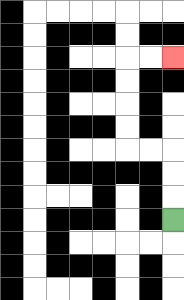{'start': '[7, 9]', 'end': '[7, 2]', 'path_directions': 'U,U,U,L,L,U,U,U,U,R,R', 'path_coordinates': '[[7, 9], [7, 8], [7, 7], [7, 6], [6, 6], [5, 6], [5, 5], [5, 4], [5, 3], [5, 2], [6, 2], [7, 2]]'}